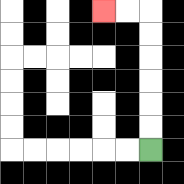{'start': '[6, 6]', 'end': '[4, 0]', 'path_directions': 'U,U,U,U,U,U,L,L', 'path_coordinates': '[[6, 6], [6, 5], [6, 4], [6, 3], [6, 2], [6, 1], [6, 0], [5, 0], [4, 0]]'}